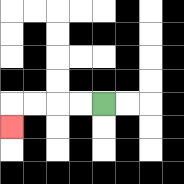{'start': '[4, 4]', 'end': '[0, 5]', 'path_directions': 'L,L,L,L,D', 'path_coordinates': '[[4, 4], [3, 4], [2, 4], [1, 4], [0, 4], [0, 5]]'}